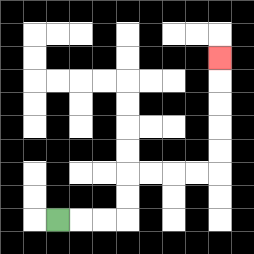{'start': '[2, 9]', 'end': '[9, 2]', 'path_directions': 'R,R,R,U,U,R,R,R,R,U,U,U,U,U', 'path_coordinates': '[[2, 9], [3, 9], [4, 9], [5, 9], [5, 8], [5, 7], [6, 7], [7, 7], [8, 7], [9, 7], [9, 6], [9, 5], [9, 4], [9, 3], [9, 2]]'}